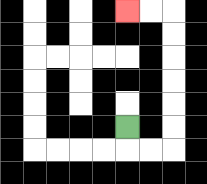{'start': '[5, 5]', 'end': '[5, 0]', 'path_directions': 'D,R,R,U,U,U,U,U,U,L,L', 'path_coordinates': '[[5, 5], [5, 6], [6, 6], [7, 6], [7, 5], [7, 4], [7, 3], [7, 2], [7, 1], [7, 0], [6, 0], [5, 0]]'}